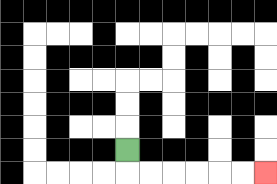{'start': '[5, 6]', 'end': '[11, 7]', 'path_directions': 'D,R,R,R,R,R,R', 'path_coordinates': '[[5, 6], [5, 7], [6, 7], [7, 7], [8, 7], [9, 7], [10, 7], [11, 7]]'}